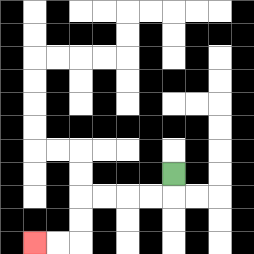{'start': '[7, 7]', 'end': '[1, 10]', 'path_directions': 'D,L,L,L,L,D,D,L,L', 'path_coordinates': '[[7, 7], [7, 8], [6, 8], [5, 8], [4, 8], [3, 8], [3, 9], [3, 10], [2, 10], [1, 10]]'}